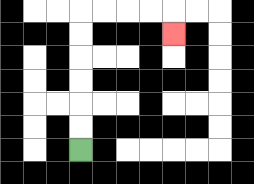{'start': '[3, 6]', 'end': '[7, 1]', 'path_directions': 'U,U,U,U,U,U,R,R,R,R,D', 'path_coordinates': '[[3, 6], [3, 5], [3, 4], [3, 3], [3, 2], [3, 1], [3, 0], [4, 0], [5, 0], [6, 0], [7, 0], [7, 1]]'}